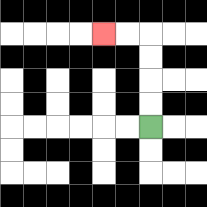{'start': '[6, 5]', 'end': '[4, 1]', 'path_directions': 'U,U,U,U,L,L', 'path_coordinates': '[[6, 5], [6, 4], [6, 3], [6, 2], [6, 1], [5, 1], [4, 1]]'}